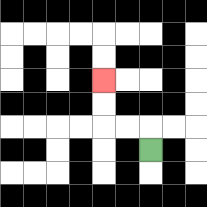{'start': '[6, 6]', 'end': '[4, 3]', 'path_directions': 'U,L,L,U,U', 'path_coordinates': '[[6, 6], [6, 5], [5, 5], [4, 5], [4, 4], [4, 3]]'}